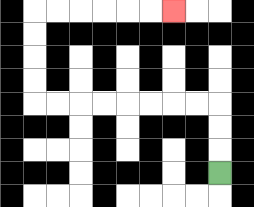{'start': '[9, 7]', 'end': '[7, 0]', 'path_directions': 'U,U,U,L,L,L,L,L,L,L,L,U,U,U,U,R,R,R,R,R,R', 'path_coordinates': '[[9, 7], [9, 6], [9, 5], [9, 4], [8, 4], [7, 4], [6, 4], [5, 4], [4, 4], [3, 4], [2, 4], [1, 4], [1, 3], [1, 2], [1, 1], [1, 0], [2, 0], [3, 0], [4, 0], [5, 0], [6, 0], [7, 0]]'}